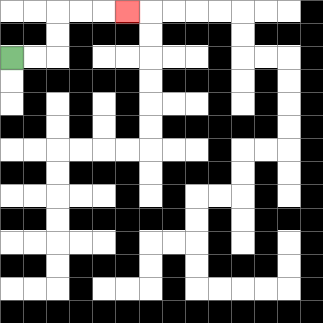{'start': '[0, 2]', 'end': '[5, 0]', 'path_directions': 'R,R,U,U,R,R,R', 'path_coordinates': '[[0, 2], [1, 2], [2, 2], [2, 1], [2, 0], [3, 0], [4, 0], [5, 0]]'}